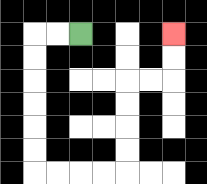{'start': '[3, 1]', 'end': '[7, 1]', 'path_directions': 'L,L,D,D,D,D,D,D,R,R,R,R,U,U,U,U,R,R,U,U', 'path_coordinates': '[[3, 1], [2, 1], [1, 1], [1, 2], [1, 3], [1, 4], [1, 5], [1, 6], [1, 7], [2, 7], [3, 7], [4, 7], [5, 7], [5, 6], [5, 5], [5, 4], [5, 3], [6, 3], [7, 3], [7, 2], [7, 1]]'}